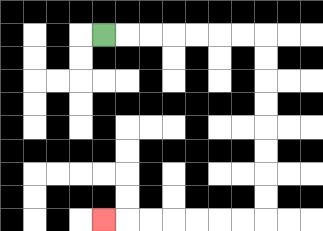{'start': '[4, 1]', 'end': '[4, 9]', 'path_directions': 'R,R,R,R,R,R,R,D,D,D,D,D,D,D,D,L,L,L,L,L,L,L', 'path_coordinates': '[[4, 1], [5, 1], [6, 1], [7, 1], [8, 1], [9, 1], [10, 1], [11, 1], [11, 2], [11, 3], [11, 4], [11, 5], [11, 6], [11, 7], [11, 8], [11, 9], [10, 9], [9, 9], [8, 9], [7, 9], [6, 9], [5, 9], [4, 9]]'}